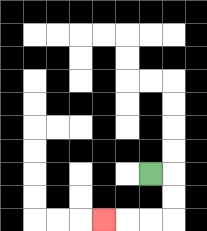{'start': '[6, 7]', 'end': '[4, 9]', 'path_directions': 'R,D,D,L,L,L', 'path_coordinates': '[[6, 7], [7, 7], [7, 8], [7, 9], [6, 9], [5, 9], [4, 9]]'}